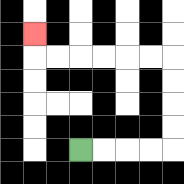{'start': '[3, 6]', 'end': '[1, 1]', 'path_directions': 'R,R,R,R,U,U,U,U,L,L,L,L,L,L,U', 'path_coordinates': '[[3, 6], [4, 6], [5, 6], [6, 6], [7, 6], [7, 5], [7, 4], [7, 3], [7, 2], [6, 2], [5, 2], [4, 2], [3, 2], [2, 2], [1, 2], [1, 1]]'}